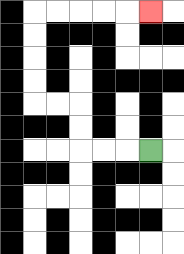{'start': '[6, 6]', 'end': '[6, 0]', 'path_directions': 'L,L,L,U,U,L,L,U,U,U,U,R,R,R,R,R', 'path_coordinates': '[[6, 6], [5, 6], [4, 6], [3, 6], [3, 5], [3, 4], [2, 4], [1, 4], [1, 3], [1, 2], [1, 1], [1, 0], [2, 0], [3, 0], [4, 0], [5, 0], [6, 0]]'}